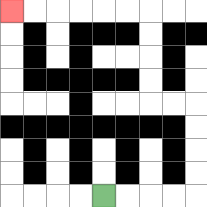{'start': '[4, 8]', 'end': '[0, 0]', 'path_directions': 'R,R,R,R,U,U,U,U,L,L,U,U,U,U,L,L,L,L,L,L', 'path_coordinates': '[[4, 8], [5, 8], [6, 8], [7, 8], [8, 8], [8, 7], [8, 6], [8, 5], [8, 4], [7, 4], [6, 4], [6, 3], [6, 2], [6, 1], [6, 0], [5, 0], [4, 0], [3, 0], [2, 0], [1, 0], [0, 0]]'}